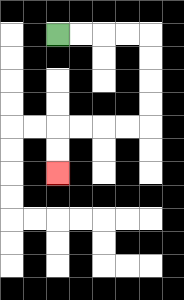{'start': '[2, 1]', 'end': '[2, 7]', 'path_directions': 'R,R,R,R,D,D,D,D,L,L,L,L,D,D', 'path_coordinates': '[[2, 1], [3, 1], [4, 1], [5, 1], [6, 1], [6, 2], [6, 3], [6, 4], [6, 5], [5, 5], [4, 5], [3, 5], [2, 5], [2, 6], [2, 7]]'}